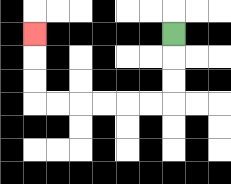{'start': '[7, 1]', 'end': '[1, 1]', 'path_directions': 'D,D,D,L,L,L,L,L,L,U,U,U', 'path_coordinates': '[[7, 1], [7, 2], [7, 3], [7, 4], [6, 4], [5, 4], [4, 4], [3, 4], [2, 4], [1, 4], [1, 3], [1, 2], [1, 1]]'}